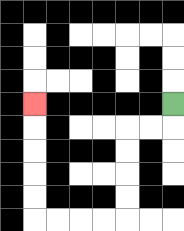{'start': '[7, 4]', 'end': '[1, 4]', 'path_directions': 'D,L,L,D,D,D,D,L,L,L,L,U,U,U,U,U', 'path_coordinates': '[[7, 4], [7, 5], [6, 5], [5, 5], [5, 6], [5, 7], [5, 8], [5, 9], [4, 9], [3, 9], [2, 9], [1, 9], [1, 8], [1, 7], [1, 6], [1, 5], [1, 4]]'}